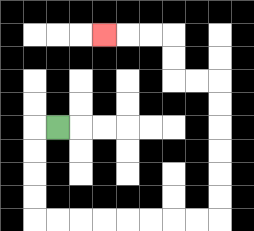{'start': '[2, 5]', 'end': '[4, 1]', 'path_directions': 'L,D,D,D,D,R,R,R,R,R,R,R,R,U,U,U,U,U,U,L,L,U,U,L,L,L', 'path_coordinates': '[[2, 5], [1, 5], [1, 6], [1, 7], [1, 8], [1, 9], [2, 9], [3, 9], [4, 9], [5, 9], [6, 9], [7, 9], [8, 9], [9, 9], [9, 8], [9, 7], [9, 6], [9, 5], [9, 4], [9, 3], [8, 3], [7, 3], [7, 2], [7, 1], [6, 1], [5, 1], [4, 1]]'}